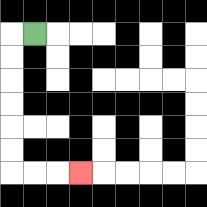{'start': '[1, 1]', 'end': '[3, 7]', 'path_directions': 'L,D,D,D,D,D,D,R,R,R', 'path_coordinates': '[[1, 1], [0, 1], [0, 2], [0, 3], [0, 4], [0, 5], [0, 6], [0, 7], [1, 7], [2, 7], [3, 7]]'}